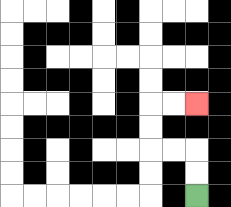{'start': '[8, 8]', 'end': '[8, 4]', 'path_directions': 'U,U,L,L,U,U,R,R', 'path_coordinates': '[[8, 8], [8, 7], [8, 6], [7, 6], [6, 6], [6, 5], [6, 4], [7, 4], [8, 4]]'}